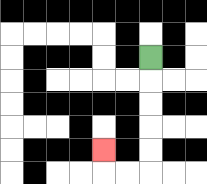{'start': '[6, 2]', 'end': '[4, 6]', 'path_directions': 'D,D,D,D,D,L,L,U', 'path_coordinates': '[[6, 2], [6, 3], [6, 4], [6, 5], [6, 6], [6, 7], [5, 7], [4, 7], [4, 6]]'}